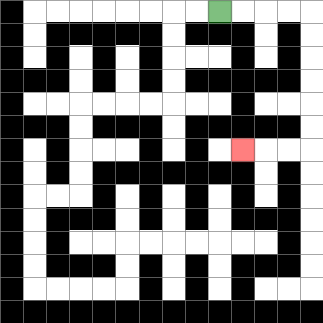{'start': '[9, 0]', 'end': '[10, 6]', 'path_directions': 'R,R,R,R,D,D,D,D,D,D,L,L,L', 'path_coordinates': '[[9, 0], [10, 0], [11, 0], [12, 0], [13, 0], [13, 1], [13, 2], [13, 3], [13, 4], [13, 5], [13, 6], [12, 6], [11, 6], [10, 6]]'}